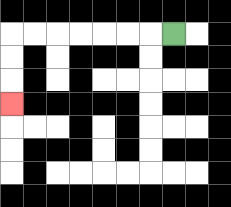{'start': '[7, 1]', 'end': '[0, 4]', 'path_directions': 'L,L,L,L,L,L,L,D,D,D', 'path_coordinates': '[[7, 1], [6, 1], [5, 1], [4, 1], [3, 1], [2, 1], [1, 1], [0, 1], [0, 2], [0, 3], [0, 4]]'}